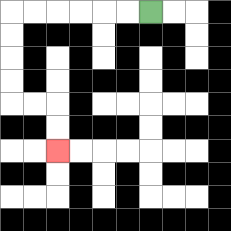{'start': '[6, 0]', 'end': '[2, 6]', 'path_directions': 'L,L,L,L,L,L,D,D,D,D,R,R,D,D', 'path_coordinates': '[[6, 0], [5, 0], [4, 0], [3, 0], [2, 0], [1, 0], [0, 0], [0, 1], [0, 2], [0, 3], [0, 4], [1, 4], [2, 4], [2, 5], [2, 6]]'}